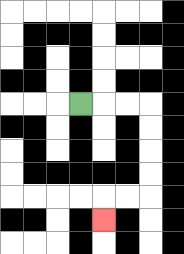{'start': '[3, 4]', 'end': '[4, 9]', 'path_directions': 'R,R,R,D,D,D,D,L,L,D', 'path_coordinates': '[[3, 4], [4, 4], [5, 4], [6, 4], [6, 5], [6, 6], [6, 7], [6, 8], [5, 8], [4, 8], [4, 9]]'}